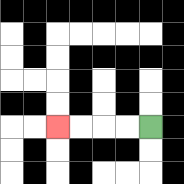{'start': '[6, 5]', 'end': '[2, 5]', 'path_directions': 'L,L,L,L', 'path_coordinates': '[[6, 5], [5, 5], [4, 5], [3, 5], [2, 5]]'}